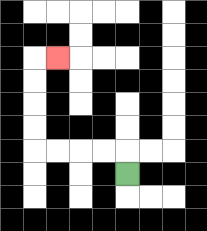{'start': '[5, 7]', 'end': '[2, 2]', 'path_directions': 'U,L,L,L,L,U,U,U,U,R', 'path_coordinates': '[[5, 7], [5, 6], [4, 6], [3, 6], [2, 6], [1, 6], [1, 5], [1, 4], [1, 3], [1, 2], [2, 2]]'}